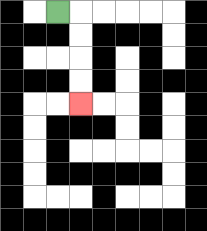{'start': '[2, 0]', 'end': '[3, 4]', 'path_directions': 'R,D,D,D,D', 'path_coordinates': '[[2, 0], [3, 0], [3, 1], [3, 2], [3, 3], [3, 4]]'}